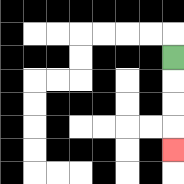{'start': '[7, 2]', 'end': '[7, 6]', 'path_directions': 'D,D,D,D', 'path_coordinates': '[[7, 2], [7, 3], [7, 4], [7, 5], [7, 6]]'}